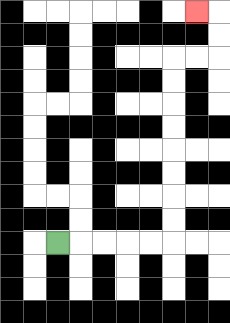{'start': '[2, 10]', 'end': '[8, 0]', 'path_directions': 'R,R,R,R,R,U,U,U,U,U,U,U,U,R,R,U,U,L', 'path_coordinates': '[[2, 10], [3, 10], [4, 10], [5, 10], [6, 10], [7, 10], [7, 9], [7, 8], [7, 7], [7, 6], [7, 5], [7, 4], [7, 3], [7, 2], [8, 2], [9, 2], [9, 1], [9, 0], [8, 0]]'}